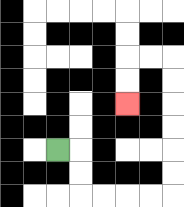{'start': '[2, 6]', 'end': '[5, 4]', 'path_directions': 'R,D,D,R,R,R,R,U,U,U,U,U,U,L,L,D,D', 'path_coordinates': '[[2, 6], [3, 6], [3, 7], [3, 8], [4, 8], [5, 8], [6, 8], [7, 8], [7, 7], [7, 6], [7, 5], [7, 4], [7, 3], [7, 2], [6, 2], [5, 2], [5, 3], [5, 4]]'}